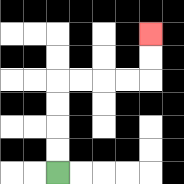{'start': '[2, 7]', 'end': '[6, 1]', 'path_directions': 'U,U,U,U,R,R,R,R,U,U', 'path_coordinates': '[[2, 7], [2, 6], [2, 5], [2, 4], [2, 3], [3, 3], [4, 3], [5, 3], [6, 3], [6, 2], [6, 1]]'}